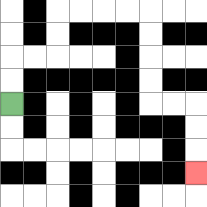{'start': '[0, 4]', 'end': '[8, 7]', 'path_directions': 'U,U,R,R,U,U,R,R,R,R,D,D,D,D,R,R,D,D,D', 'path_coordinates': '[[0, 4], [0, 3], [0, 2], [1, 2], [2, 2], [2, 1], [2, 0], [3, 0], [4, 0], [5, 0], [6, 0], [6, 1], [6, 2], [6, 3], [6, 4], [7, 4], [8, 4], [8, 5], [8, 6], [8, 7]]'}